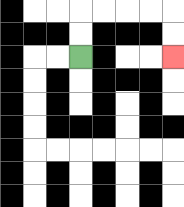{'start': '[3, 2]', 'end': '[7, 2]', 'path_directions': 'U,U,R,R,R,R,D,D', 'path_coordinates': '[[3, 2], [3, 1], [3, 0], [4, 0], [5, 0], [6, 0], [7, 0], [7, 1], [7, 2]]'}